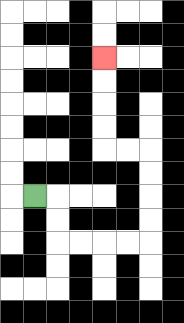{'start': '[1, 8]', 'end': '[4, 2]', 'path_directions': 'R,D,D,R,R,R,R,U,U,U,U,L,L,U,U,U,U', 'path_coordinates': '[[1, 8], [2, 8], [2, 9], [2, 10], [3, 10], [4, 10], [5, 10], [6, 10], [6, 9], [6, 8], [6, 7], [6, 6], [5, 6], [4, 6], [4, 5], [4, 4], [4, 3], [4, 2]]'}